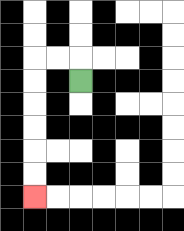{'start': '[3, 3]', 'end': '[1, 8]', 'path_directions': 'U,L,L,D,D,D,D,D,D', 'path_coordinates': '[[3, 3], [3, 2], [2, 2], [1, 2], [1, 3], [1, 4], [1, 5], [1, 6], [1, 7], [1, 8]]'}